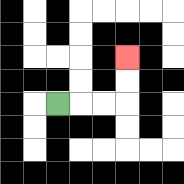{'start': '[2, 4]', 'end': '[5, 2]', 'path_directions': 'R,R,R,U,U', 'path_coordinates': '[[2, 4], [3, 4], [4, 4], [5, 4], [5, 3], [5, 2]]'}